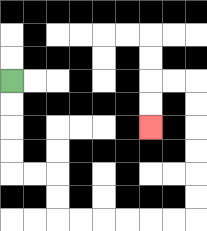{'start': '[0, 3]', 'end': '[6, 5]', 'path_directions': 'D,D,D,D,R,R,D,D,R,R,R,R,R,R,U,U,U,U,U,U,L,L,D,D', 'path_coordinates': '[[0, 3], [0, 4], [0, 5], [0, 6], [0, 7], [1, 7], [2, 7], [2, 8], [2, 9], [3, 9], [4, 9], [5, 9], [6, 9], [7, 9], [8, 9], [8, 8], [8, 7], [8, 6], [8, 5], [8, 4], [8, 3], [7, 3], [6, 3], [6, 4], [6, 5]]'}